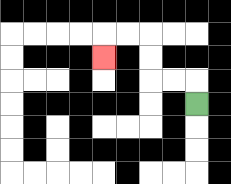{'start': '[8, 4]', 'end': '[4, 2]', 'path_directions': 'U,L,L,U,U,L,L,D', 'path_coordinates': '[[8, 4], [8, 3], [7, 3], [6, 3], [6, 2], [6, 1], [5, 1], [4, 1], [4, 2]]'}